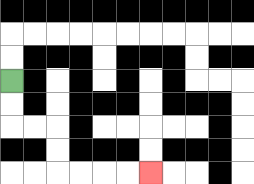{'start': '[0, 3]', 'end': '[6, 7]', 'path_directions': 'D,D,R,R,D,D,R,R,R,R', 'path_coordinates': '[[0, 3], [0, 4], [0, 5], [1, 5], [2, 5], [2, 6], [2, 7], [3, 7], [4, 7], [5, 7], [6, 7]]'}